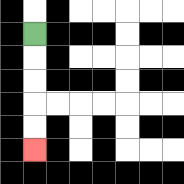{'start': '[1, 1]', 'end': '[1, 6]', 'path_directions': 'D,D,D,D,D', 'path_coordinates': '[[1, 1], [1, 2], [1, 3], [1, 4], [1, 5], [1, 6]]'}